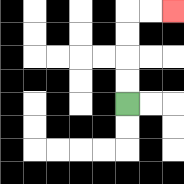{'start': '[5, 4]', 'end': '[7, 0]', 'path_directions': 'U,U,U,U,R,R', 'path_coordinates': '[[5, 4], [5, 3], [5, 2], [5, 1], [5, 0], [6, 0], [7, 0]]'}